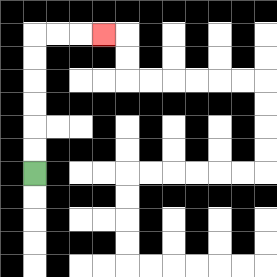{'start': '[1, 7]', 'end': '[4, 1]', 'path_directions': 'U,U,U,U,U,U,R,R,R', 'path_coordinates': '[[1, 7], [1, 6], [1, 5], [1, 4], [1, 3], [1, 2], [1, 1], [2, 1], [3, 1], [4, 1]]'}